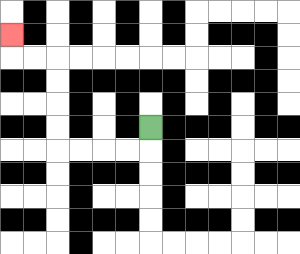{'start': '[6, 5]', 'end': '[0, 1]', 'path_directions': 'D,L,L,L,L,U,U,U,U,L,L,U', 'path_coordinates': '[[6, 5], [6, 6], [5, 6], [4, 6], [3, 6], [2, 6], [2, 5], [2, 4], [2, 3], [2, 2], [1, 2], [0, 2], [0, 1]]'}